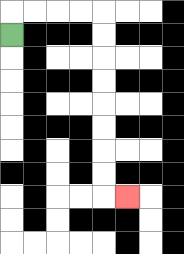{'start': '[0, 1]', 'end': '[5, 8]', 'path_directions': 'U,R,R,R,R,D,D,D,D,D,D,D,D,R', 'path_coordinates': '[[0, 1], [0, 0], [1, 0], [2, 0], [3, 0], [4, 0], [4, 1], [4, 2], [4, 3], [4, 4], [4, 5], [4, 6], [4, 7], [4, 8], [5, 8]]'}